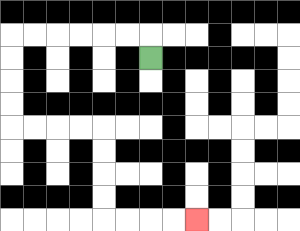{'start': '[6, 2]', 'end': '[8, 9]', 'path_directions': 'U,L,L,L,L,L,L,D,D,D,D,R,R,R,R,D,D,D,D,R,R,R,R', 'path_coordinates': '[[6, 2], [6, 1], [5, 1], [4, 1], [3, 1], [2, 1], [1, 1], [0, 1], [0, 2], [0, 3], [0, 4], [0, 5], [1, 5], [2, 5], [3, 5], [4, 5], [4, 6], [4, 7], [4, 8], [4, 9], [5, 9], [6, 9], [7, 9], [8, 9]]'}